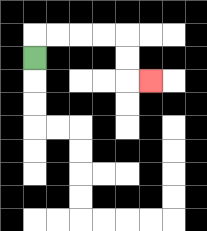{'start': '[1, 2]', 'end': '[6, 3]', 'path_directions': 'U,R,R,R,R,D,D,R', 'path_coordinates': '[[1, 2], [1, 1], [2, 1], [3, 1], [4, 1], [5, 1], [5, 2], [5, 3], [6, 3]]'}